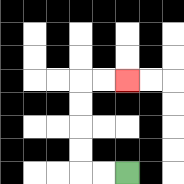{'start': '[5, 7]', 'end': '[5, 3]', 'path_directions': 'L,L,U,U,U,U,R,R', 'path_coordinates': '[[5, 7], [4, 7], [3, 7], [3, 6], [3, 5], [3, 4], [3, 3], [4, 3], [5, 3]]'}